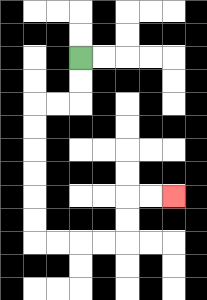{'start': '[3, 2]', 'end': '[7, 8]', 'path_directions': 'D,D,L,L,D,D,D,D,D,D,R,R,R,R,U,U,R,R', 'path_coordinates': '[[3, 2], [3, 3], [3, 4], [2, 4], [1, 4], [1, 5], [1, 6], [1, 7], [1, 8], [1, 9], [1, 10], [2, 10], [3, 10], [4, 10], [5, 10], [5, 9], [5, 8], [6, 8], [7, 8]]'}